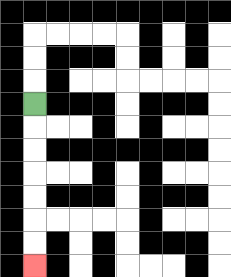{'start': '[1, 4]', 'end': '[1, 11]', 'path_directions': 'D,D,D,D,D,D,D', 'path_coordinates': '[[1, 4], [1, 5], [1, 6], [1, 7], [1, 8], [1, 9], [1, 10], [1, 11]]'}